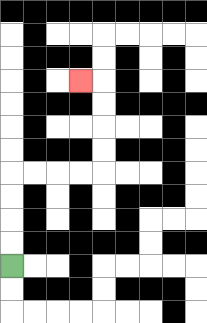{'start': '[0, 11]', 'end': '[3, 3]', 'path_directions': 'U,U,U,U,R,R,R,R,U,U,U,U,L', 'path_coordinates': '[[0, 11], [0, 10], [0, 9], [0, 8], [0, 7], [1, 7], [2, 7], [3, 7], [4, 7], [4, 6], [4, 5], [4, 4], [4, 3], [3, 3]]'}